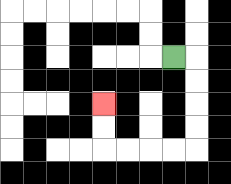{'start': '[7, 2]', 'end': '[4, 4]', 'path_directions': 'R,D,D,D,D,L,L,L,L,U,U', 'path_coordinates': '[[7, 2], [8, 2], [8, 3], [8, 4], [8, 5], [8, 6], [7, 6], [6, 6], [5, 6], [4, 6], [4, 5], [4, 4]]'}